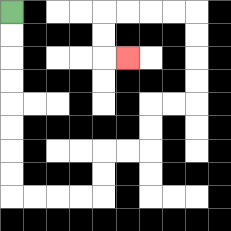{'start': '[0, 0]', 'end': '[5, 2]', 'path_directions': 'D,D,D,D,D,D,D,D,R,R,R,R,U,U,R,R,U,U,R,R,U,U,U,U,L,L,L,L,D,D,R', 'path_coordinates': '[[0, 0], [0, 1], [0, 2], [0, 3], [0, 4], [0, 5], [0, 6], [0, 7], [0, 8], [1, 8], [2, 8], [3, 8], [4, 8], [4, 7], [4, 6], [5, 6], [6, 6], [6, 5], [6, 4], [7, 4], [8, 4], [8, 3], [8, 2], [8, 1], [8, 0], [7, 0], [6, 0], [5, 0], [4, 0], [4, 1], [4, 2], [5, 2]]'}